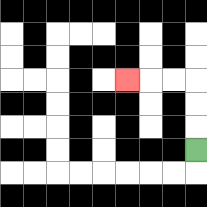{'start': '[8, 6]', 'end': '[5, 3]', 'path_directions': 'U,U,U,L,L,L', 'path_coordinates': '[[8, 6], [8, 5], [8, 4], [8, 3], [7, 3], [6, 3], [5, 3]]'}